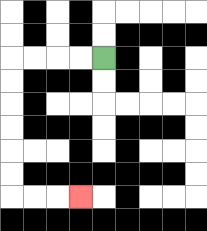{'start': '[4, 2]', 'end': '[3, 8]', 'path_directions': 'L,L,L,L,D,D,D,D,D,D,R,R,R', 'path_coordinates': '[[4, 2], [3, 2], [2, 2], [1, 2], [0, 2], [0, 3], [0, 4], [0, 5], [0, 6], [0, 7], [0, 8], [1, 8], [2, 8], [3, 8]]'}